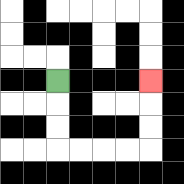{'start': '[2, 3]', 'end': '[6, 3]', 'path_directions': 'D,D,D,R,R,R,R,U,U,U', 'path_coordinates': '[[2, 3], [2, 4], [2, 5], [2, 6], [3, 6], [4, 6], [5, 6], [6, 6], [6, 5], [6, 4], [6, 3]]'}